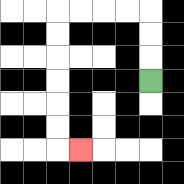{'start': '[6, 3]', 'end': '[3, 6]', 'path_directions': 'U,U,U,L,L,L,L,D,D,D,D,D,D,R', 'path_coordinates': '[[6, 3], [6, 2], [6, 1], [6, 0], [5, 0], [4, 0], [3, 0], [2, 0], [2, 1], [2, 2], [2, 3], [2, 4], [2, 5], [2, 6], [3, 6]]'}